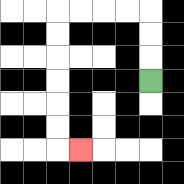{'start': '[6, 3]', 'end': '[3, 6]', 'path_directions': 'U,U,U,L,L,L,L,D,D,D,D,D,D,R', 'path_coordinates': '[[6, 3], [6, 2], [6, 1], [6, 0], [5, 0], [4, 0], [3, 0], [2, 0], [2, 1], [2, 2], [2, 3], [2, 4], [2, 5], [2, 6], [3, 6]]'}